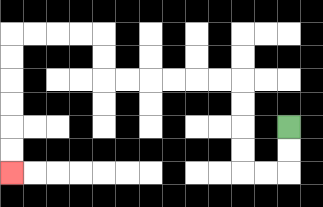{'start': '[12, 5]', 'end': '[0, 7]', 'path_directions': 'D,D,L,L,U,U,U,U,L,L,L,L,L,L,U,U,L,L,L,L,D,D,D,D,D,D', 'path_coordinates': '[[12, 5], [12, 6], [12, 7], [11, 7], [10, 7], [10, 6], [10, 5], [10, 4], [10, 3], [9, 3], [8, 3], [7, 3], [6, 3], [5, 3], [4, 3], [4, 2], [4, 1], [3, 1], [2, 1], [1, 1], [0, 1], [0, 2], [0, 3], [0, 4], [0, 5], [0, 6], [0, 7]]'}